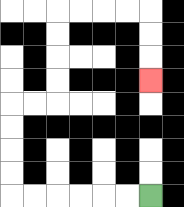{'start': '[6, 8]', 'end': '[6, 3]', 'path_directions': 'L,L,L,L,L,L,U,U,U,U,R,R,U,U,U,U,R,R,R,R,D,D,D', 'path_coordinates': '[[6, 8], [5, 8], [4, 8], [3, 8], [2, 8], [1, 8], [0, 8], [0, 7], [0, 6], [0, 5], [0, 4], [1, 4], [2, 4], [2, 3], [2, 2], [2, 1], [2, 0], [3, 0], [4, 0], [5, 0], [6, 0], [6, 1], [6, 2], [6, 3]]'}